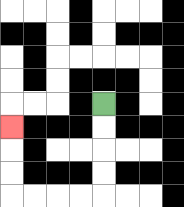{'start': '[4, 4]', 'end': '[0, 5]', 'path_directions': 'D,D,D,D,L,L,L,L,U,U,U', 'path_coordinates': '[[4, 4], [4, 5], [4, 6], [4, 7], [4, 8], [3, 8], [2, 8], [1, 8], [0, 8], [0, 7], [0, 6], [0, 5]]'}